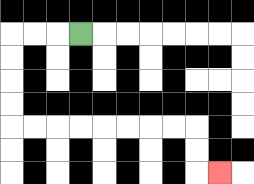{'start': '[3, 1]', 'end': '[9, 7]', 'path_directions': 'L,L,L,D,D,D,D,R,R,R,R,R,R,R,R,D,D,R', 'path_coordinates': '[[3, 1], [2, 1], [1, 1], [0, 1], [0, 2], [0, 3], [0, 4], [0, 5], [1, 5], [2, 5], [3, 5], [4, 5], [5, 5], [6, 5], [7, 5], [8, 5], [8, 6], [8, 7], [9, 7]]'}